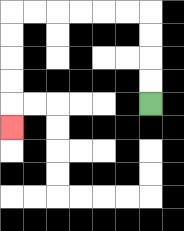{'start': '[6, 4]', 'end': '[0, 5]', 'path_directions': 'U,U,U,U,L,L,L,L,L,L,D,D,D,D,D', 'path_coordinates': '[[6, 4], [6, 3], [6, 2], [6, 1], [6, 0], [5, 0], [4, 0], [3, 0], [2, 0], [1, 0], [0, 0], [0, 1], [0, 2], [0, 3], [0, 4], [0, 5]]'}